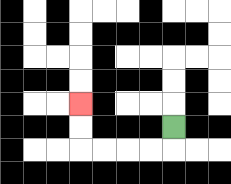{'start': '[7, 5]', 'end': '[3, 4]', 'path_directions': 'D,L,L,L,L,U,U', 'path_coordinates': '[[7, 5], [7, 6], [6, 6], [5, 6], [4, 6], [3, 6], [3, 5], [3, 4]]'}